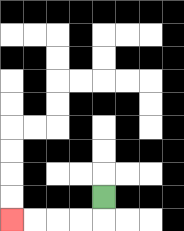{'start': '[4, 8]', 'end': '[0, 9]', 'path_directions': 'D,L,L,L,L', 'path_coordinates': '[[4, 8], [4, 9], [3, 9], [2, 9], [1, 9], [0, 9]]'}